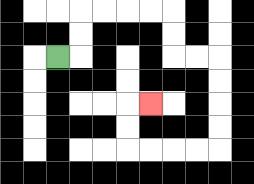{'start': '[2, 2]', 'end': '[6, 4]', 'path_directions': 'R,U,U,R,R,R,R,D,D,R,R,D,D,D,D,L,L,L,L,U,U,R', 'path_coordinates': '[[2, 2], [3, 2], [3, 1], [3, 0], [4, 0], [5, 0], [6, 0], [7, 0], [7, 1], [7, 2], [8, 2], [9, 2], [9, 3], [9, 4], [9, 5], [9, 6], [8, 6], [7, 6], [6, 6], [5, 6], [5, 5], [5, 4], [6, 4]]'}